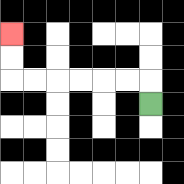{'start': '[6, 4]', 'end': '[0, 1]', 'path_directions': 'U,L,L,L,L,L,L,U,U', 'path_coordinates': '[[6, 4], [6, 3], [5, 3], [4, 3], [3, 3], [2, 3], [1, 3], [0, 3], [0, 2], [0, 1]]'}